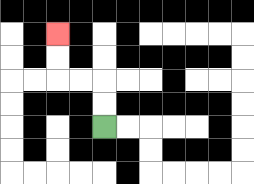{'start': '[4, 5]', 'end': '[2, 1]', 'path_directions': 'U,U,L,L,U,U', 'path_coordinates': '[[4, 5], [4, 4], [4, 3], [3, 3], [2, 3], [2, 2], [2, 1]]'}